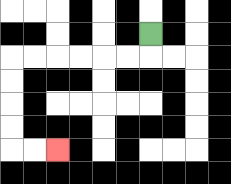{'start': '[6, 1]', 'end': '[2, 6]', 'path_directions': 'D,L,L,L,L,L,L,D,D,D,D,R,R', 'path_coordinates': '[[6, 1], [6, 2], [5, 2], [4, 2], [3, 2], [2, 2], [1, 2], [0, 2], [0, 3], [0, 4], [0, 5], [0, 6], [1, 6], [2, 6]]'}